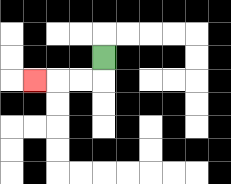{'start': '[4, 2]', 'end': '[1, 3]', 'path_directions': 'D,L,L,L', 'path_coordinates': '[[4, 2], [4, 3], [3, 3], [2, 3], [1, 3]]'}